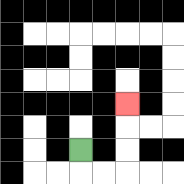{'start': '[3, 6]', 'end': '[5, 4]', 'path_directions': 'D,R,R,U,U,U', 'path_coordinates': '[[3, 6], [3, 7], [4, 7], [5, 7], [5, 6], [5, 5], [5, 4]]'}